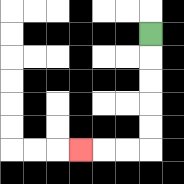{'start': '[6, 1]', 'end': '[3, 6]', 'path_directions': 'D,D,D,D,D,L,L,L', 'path_coordinates': '[[6, 1], [6, 2], [6, 3], [6, 4], [6, 5], [6, 6], [5, 6], [4, 6], [3, 6]]'}